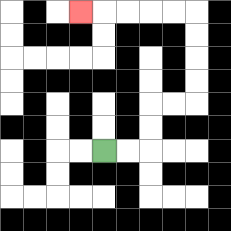{'start': '[4, 6]', 'end': '[3, 0]', 'path_directions': 'R,R,U,U,R,R,U,U,U,U,L,L,L,L,L', 'path_coordinates': '[[4, 6], [5, 6], [6, 6], [6, 5], [6, 4], [7, 4], [8, 4], [8, 3], [8, 2], [8, 1], [8, 0], [7, 0], [6, 0], [5, 0], [4, 0], [3, 0]]'}